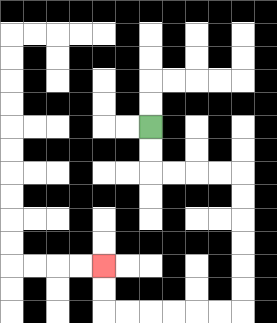{'start': '[6, 5]', 'end': '[4, 11]', 'path_directions': 'D,D,R,R,R,R,D,D,D,D,D,D,L,L,L,L,L,L,U,U', 'path_coordinates': '[[6, 5], [6, 6], [6, 7], [7, 7], [8, 7], [9, 7], [10, 7], [10, 8], [10, 9], [10, 10], [10, 11], [10, 12], [10, 13], [9, 13], [8, 13], [7, 13], [6, 13], [5, 13], [4, 13], [4, 12], [4, 11]]'}